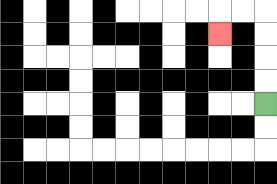{'start': '[11, 4]', 'end': '[9, 1]', 'path_directions': 'U,U,U,U,L,L,D', 'path_coordinates': '[[11, 4], [11, 3], [11, 2], [11, 1], [11, 0], [10, 0], [9, 0], [9, 1]]'}